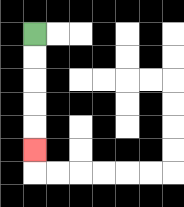{'start': '[1, 1]', 'end': '[1, 6]', 'path_directions': 'D,D,D,D,D', 'path_coordinates': '[[1, 1], [1, 2], [1, 3], [1, 4], [1, 5], [1, 6]]'}